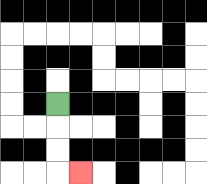{'start': '[2, 4]', 'end': '[3, 7]', 'path_directions': 'D,D,D,R', 'path_coordinates': '[[2, 4], [2, 5], [2, 6], [2, 7], [3, 7]]'}